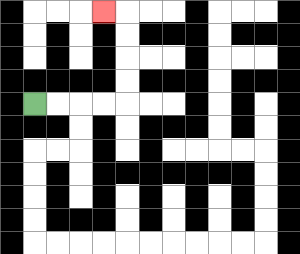{'start': '[1, 4]', 'end': '[4, 0]', 'path_directions': 'R,R,R,R,U,U,U,U,L', 'path_coordinates': '[[1, 4], [2, 4], [3, 4], [4, 4], [5, 4], [5, 3], [5, 2], [5, 1], [5, 0], [4, 0]]'}